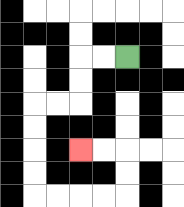{'start': '[5, 2]', 'end': '[3, 6]', 'path_directions': 'L,L,D,D,L,L,D,D,D,D,R,R,R,R,U,U,L,L', 'path_coordinates': '[[5, 2], [4, 2], [3, 2], [3, 3], [3, 4], [2, 4], [1, 4], [1, 5], [1, 6], [1, 7], [1, 8], [2, 8], [3, 8], [4, 8], [5, 8], [5, 7], [5, 6], [4, 6], [3, 6]]'}